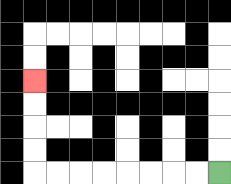{'start': '[9, 7]', 'end': '[1, 3]', 'path_directions': 'L,L,L,L,L,L,L,L,U,U,U,U', 'path_coordinates': '[[9, 7], [8, 7], [7, 7], [6, 7], [5, 7], [4, 7], [3, 7], [2, 7], [1, 7], [1, 6], [1, 5], [1, 4], [1, 3]]'}